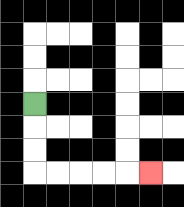{'start': '[1, 4]', 'end': '[6, 7]', 'path_directions': 'D,D,D,R,R,R,R,R', 'path_coordinates': '[[1, 4], [1, 5], [1, 6], [1, 7], [2, 7], [3, 7], [4, 7], [5, 7], [6, 7]]'}